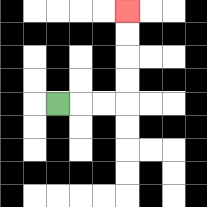{'start': '[2, 4]', 'end': '[5, 0]', 'path_directions': 'R,R,R,U,U,U,U', 'path_coordinates': '[[2, 4], [3, 4], [4, 4], [5, 4], [5, 3], [5, 2], [5, 1], [5, 0]]'}